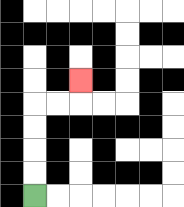{'start': '[1, 8]', 'end': '[3, 3]', 'path_directions': 'U,U,U,U,R,R,U', 'path_coordinates': '[[1, 8], [1, 7], [1, 6], [1, 5], [1, 4], [2, 4], [3, 4], [3, 3]]'}